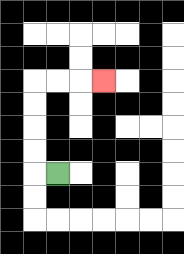{'start': '[2, 7]', 'end': '[4, 3]', 'path_directions': 'L,U,U,U,U,R,R,R', 'path_coordinates': '[[2, 7], [1, 7], [1, 6], [1, 5], [1, 4], [1, 3], [2, 3], [3, 3], [4, 3]]'}